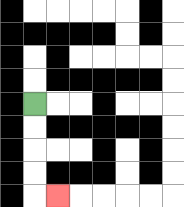{'start': '[1, 4]', 'end': '[2, 8]', 'path_directions': 'D,D,D,D,R', 'path_coordinates': '[[1, 4], [1, 5], [1, 6], [1, 7], [1, 8], [2, 8]]'}